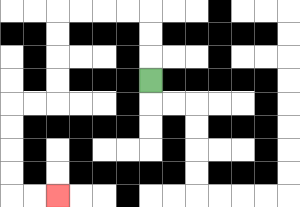{'start': '[6, 3]', 'end': '[2, 8]', 'path_directions': 'U,U,U,L,L,L,L,D,D,D,D,L,L,D,D,D,D,R,R', 'path_coordinates': '[[6, 3], [6, 2], [6, 1], [6, 0], [5, 0], [4, 0], [3, 0], [2, 0], [2, 1], [2, 2], [2, 3], [2, 4], [1, 4], [0, 4], [0, 5], [0, 6], [0, 7], [0, 8], [1, 8], [2, 8]]'}